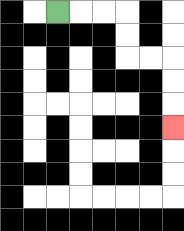{'start': '[2, 0]', 'end': '[7, 5]', 'path_directions': 'R,R,R,D,D,R,R,D,D,D', 'path_coordinates': '[[2, 0], [3, 0], [4, 0], [5, 0], [5, 1], [5, 2], [6, 2], [7, 2], [7, 3], [7, 4], [7, 5]]'}